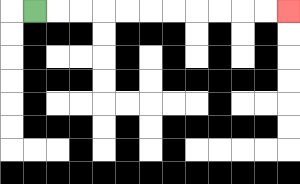{'start': '[1, 0]', 'end': '[12, 0]', 'path_directions': 'R,R,R,R,R,R,R,R,R,R,R', 'path_coordinates': '[[1, 0], [2, 0], [3, 0], [4, 0], [5, 0], [6, 0], [7, 0], [8, 0], [9, 0], [10, 0], [11, 0], [12, 0]]'}